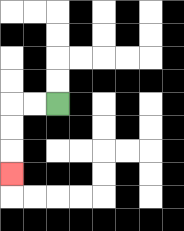{'start': '[2, 4]', 'end': '[0, 7]', 'path_directions': 'L,L,D,D,D', 'path_coordinates': '[[2, 4], [1, 4], [0, 4], [0, 5], [0, 6], [0, 7]]'}